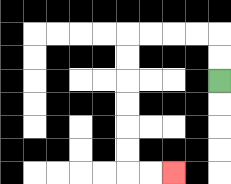{'start': '[9, 3]', 'end': '[7, 7]', 'path_directions': 'U,U,L,L,L,L,D,D,D,D,D,D,R,R', 'path_coordinates': '[[9, 3], [9, 2], [9, 1], [8, 1], [7, 1], [6, 1], [5, 1], [5, 2], [5, 3], [5, 4], [5, 5], [5, 6], [5, 7], [6, 7], [7, 7]]'}